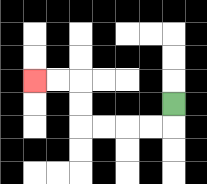{'start': '[7, 4]', 'end': '[1, 3]', 'path_directions': 'D,L,L,L,L,U,U,L,L', 'path_coordinates': '[[7, 4], [7, 5], [6, 5], [5, 5], [4, 5], [3, 5], [3, 4], [3, 3], [2, 3], [1, 3]]'}